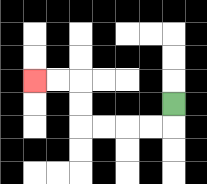{'start': '[7, 4]', 'end': '[1, 3]', 'path_directions': 'D,L,L,L,L,U,U,L,L', 'path_coordinates': '[[7, 4], [7, 5], [6, 5], [5, 5], [4, 5], [3, 5], [3, 4], [3, 3], [2, 3], [1, 3]]'}